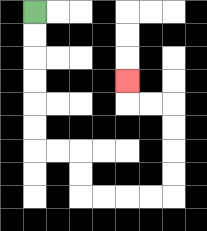{'start': '[1, 0]', 'end': '[5, 3]', 'path_directions': 'D,D,D,D,D,D,R,R,D,D,R,R,R,R,U,U,U,U,L,L,U', 'path_coordinates': '[[1, 0], [1, 1], [1, 2], [1, 3], [1, 4], [1, 5], [1, 6], [2, 6], [3, 6], [3, 7], [3, 8], [4, 8], [5, 8], [6, 8], [7, 8], [7, 7], [7, 6], [7, 5], [7, 4], [6, 4], [5, 4], [5, 3]]'}